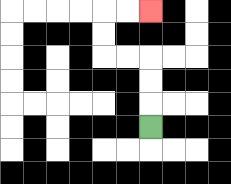{'start': '[6, 5]', 'end': '[6, 0]', 'path_directions': 'U,U,U,L,L,U,U,R,R', 'path_coordinates': '[[6, 5], [6, 4], [6, 3], [6, 2], [5, 2], [4, 2], [4, 1], [4, 0], [5, 0], [6, 0]]'}